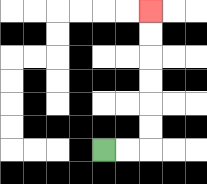{'start': '[4, 6]', 'end': '[6, 0]', 'path_directions': 'R,R,U,U,U,U,U,U', 'path_coordinates': '[[4, 6], [5, 6], [6, 6], [6, 5], [6, 4], [6, 3], [6, 2], [6, 1], [6, 0]]'}